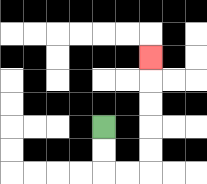{'start': '[4, 5]', 'end': '[6, 2]', 'path_directions': 'D,D,R,R,U,U,U,U,U', 'path_coordinates': '[[4, 5], [4, 6], [4, 7], [5, 7], [6, 7], [6, 6], [6, 5], [6, 4], [6, 3], [6, 2]]'}